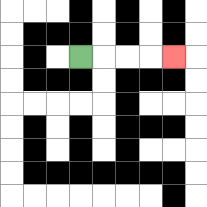{'start': '[3, 2]', 'end': '[7, 2]', 'path_directions': 'R,R,R,R', 'path_coordinates': '[[3, 2], [4, 2], [5, 2], [6, 2], [7, 2]]'}